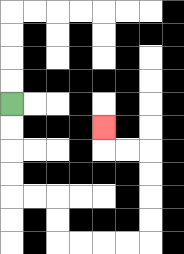{'start': '[0, 4]', 'end': '[4, 5]', 'path_directions': 'D,D,D,D,R,R,D,D,R,R,R,R,U,U,U,U,L,L,U', 'path_coordinates': '[[0, 4], [0, 5], [0, 6], [0, 7], [0, 8], [1, 8], [2, 8], [2, 9], [2, 10], [3, 10], [4, 10], [5, 10], [6, 10], [6, 9], [6, 8], [6, 7], [6, 6], [5, 6], [4, 6], [4, 5]]'}